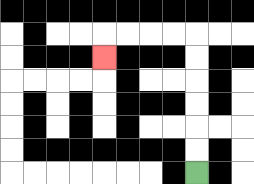{'start': '[8, 7]', 'end': '[4, 2]', 'path_directions': 'U,U,U,U,U,U,L,L,L,L,D', 'path_coordinates': '[[8, 7], [8, 6], [8, 5], [8, 4], [8, 3], [8, 2], [8, 1], [7, 1], [6, 1], [5, 1], [4, 1], [4, 2]]'}